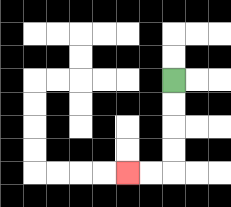{'start': '[7, 3]', 'end': '[5, 7]', 'path_directions': 'D,D,D,D,L,L', 'path_coordinates': '[[7, 3], [7, 4], [7, 5], [7, 6], [7, 7], [6, 7], [5, 7]]'}